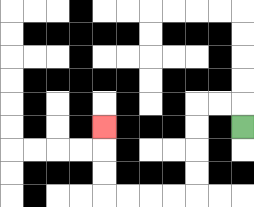{'start': '[10, 5]', 'end': '[4, 5]', 'path_directions': 'U,L,L,D,D,D,D,L,L,L,L,U,U,U', 'path_coordinates': '[[10, 5], [10, 4], [9, 4], [8, 4], [8, 5], [8, 6], [8, 7], [8, 8], [7, 8], [6, 8], [5, 8], [4, 8], [4, 7], [4, 6], [4, 5]]'}